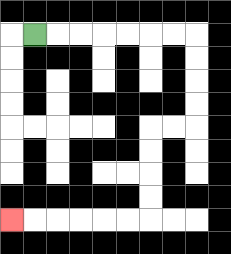{'start': '[1, 1]', 'end': '[0, 9]', 'path_directions': 'R,R,R,R,R,R,R,D,D,D,D,L,L,D,D,D,D,L,L,L,L,L,L', 'path_coordinates': '[[1, 1], [2, 1], [3, 1], [4, 1], [5, 1], [6, 1], [7, 1], [8, 1], [8, 2], [8, 3], [8, 4], [8, 5], [7, 5], [6, 5], [6, 6], [6, 7], [6, 8], [6, 9], [5, 9], [4, 9], [3, 9], [2, 9], [1, 9], [0, 9]]'}